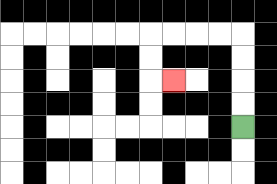{'start': '[10, 5]', 'end': '[7, 3]', 'path_directions': 'U,U,U,U,L,L,L,L,D,D,R', 'path_coordinates': '[[10, 5], [10, 4], [10, 3], [10, 2], [10, 1], [9, 1], [8, 1], [7, 1], [6, 1], [6, 2], [6, 3], [7, 3]]'}